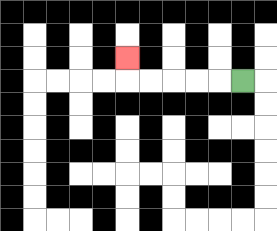{'start': '[10, 3]', 'end': '[5, 2]', 'path_directions': 'L,L,L,L,L,U', 'path_coordinates': '[[10, 3], [9, 3], [8, 3], [7, 3], [6, 3], [5, 3], [5, 2]]'}